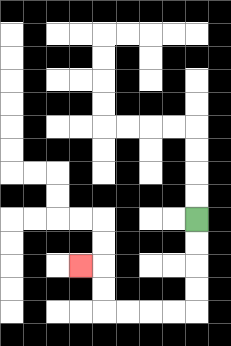{'start': '[8, 9]', 'end': '[3, 11]', 'path_directions': 'D,D,D,D,L,L,L,L,U,U,L', 'path_coordinates': '[[8, 9], [8, 10], [8, 11], [8, 12], [8, 13], [7, 13], [6, 13], [5, 13], [4, 13], [4, 12], [4, 11], [3, 11]]'}